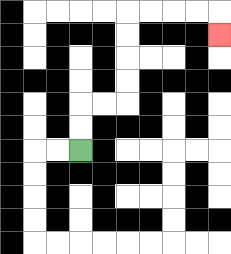{'start': '[3, 6]', 'end': '[9, 1]', 'path_directions': 'U,U,R,R,U,U,U,U,R,R,R,R,D', 'path_coordinates': '[[3, 6], [3, 5], [3, 4], [4, 4], [5, 4], [5, 3], [5, 2], [5, 1], [5, 0], [6, 0], [7, 0], [8, 0], [9, 0], [9, 1]]'}